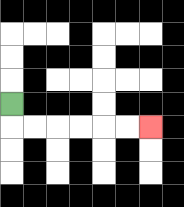{'start': '[0, 4]', 'end': '[6, 5]', 'path_directions': 'D,R,R,R,R,R,R', 'path_coordinates': '[[0, 4], [0, 5], [1, 5], [2, 5], [3, 5], [4, 5], [5, 5], [6, 5]]'}